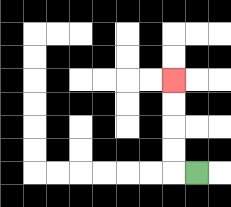{'start': '[8, 7]', 'end': '[7, 3]', 'path_directions': 'L,U,U,U,U', 'path_coordinates': '[[8, 7], [7, 7], [7, 6], [7, 5], [7, 4], [7, 3]]'}